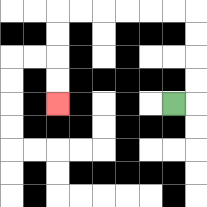{'start': '[7, 4]', 'end': '[2, 4]', 'path_directions': 'R,U,U,U,U,L,L,L,L,L,L,D,D,D,D', 'path_coordinates': '[[7, 4], [8, 4], [8, 3], [8, 2], [8, 1], [8, 0], [7, 0], [6, 0], [5, 0], [4, 0], [3, 0], [2, 0], [2, 1], [2, 2], [2, 3], [2, 4]]'}